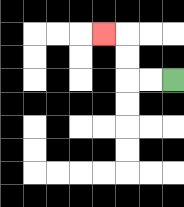{'start': '[7, 3]', 'end': '[4, 1]', 'path_directions': 'L,L,U,U,L', 'path_coordinates': '[[7, 3], [6, 3], [5, 3], [5, 2], [5, 1], [4, 1]]'}